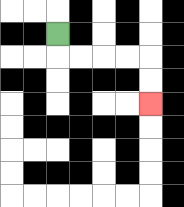{'start': '[2, 1]', 'end': '[6, 4]', 'path_directions': 'D,R,R,R,R,D,D', 'path_coordinates': '[[2, 1], [2, 2], [3, 2], [4, 2], [5, 2], [6, 2], [6, 3], [6, 4]]'}